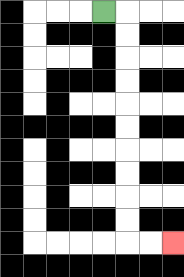{'start': '[4, 0]', 'end': '[7, 10]', 'path_directions': 'R,D,D,D,D,D,D,D,D,D,D,R,R', 'path_coordinates': '[[4, 0], [5, 0], [5, 1], [5, 2], [5, 3], [5, 4], [5, 5], [5, 6], [5, 7], [5, 8], [5, 9], [5, 10], [6, 10], [7, 10]]'}